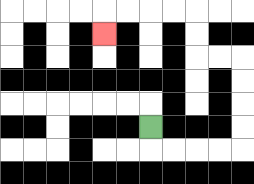{'start': '[6, 5]', 'end': '[4, 1]', 'path_directions': 'D,R,R,R,R,U,U,U,U,L,L,U,U,L,L,L,L,D', 'path_coordinates': '[[6, 5], [6, 6], [7, 6], [8, 6], [9, 6], [10, 6], [10, 5], [10, 4], [10, 3], [10, 2], [9, 2], [8, 2], [8, 1], [8, 0], [7, 0], [6, 0], [5, 0], [4, 0], [4, 1]]'}